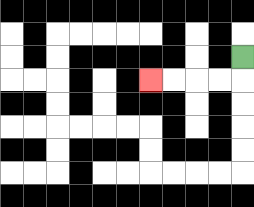{'start': '[10, 2]', 'end': '[6, 3]', 'path_directions': 'D,L,L,L,L', 'path_coordinates': '[[10, 2], [10, 3], [9, 3], [8, 3], [7, 3], [6, 3]]'}